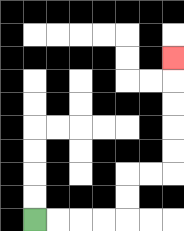{'start': '[1, 9]', 'end': '[7, 2]', 'path_directions': 'R,R,R,R,U,U,R,R,U,U,U,U,U', 'path_coordinates': '[[1, 9], [2, 9], [3, 9], [4, 9], [5, 9], [5, 8], [5, 7], [6, 7], [7, 7], [7, 6], [7, 5], [7, 4], [7, 3], [7, 2]]'}